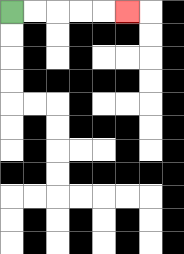{'start': '[0, 0]', 'end': '[5, 0]', 'path_directions': 'R,R,R,R,R', 'path_coordinates': '[[0, 0], [1, 0], [2, 0], [3, 0], [4, 0], [5, 0]]'}